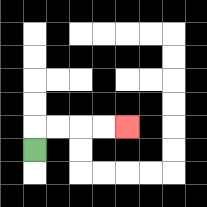{'start': '[1, 6]', 'end': '[5, 5]', 'path_directions': 'U,R,R,R,R', 'path_coordinates': '[[1, 6], [1, 5], [2, 5], [3, 5], [4, 5], [5, 5]]'}